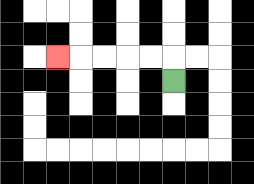{'start': '[7, 3]', 'end': '[2, 2]', 'path_directions': 'U,L,L,L,L,L', 'path_coordinates': '[[7, 3], [7, 2], [6, 2], [5, 2], [4, 2], [3, 2], [2, 2]]'}